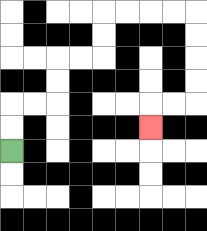{'start': '[0, 6]', 'end': '[6, 5]', 'path_directions': 'U,U,R,R,U,U,R,R,U,U,R,R,R,R,D,D,D,D,L,L,D', 'path_coordinates': '[[0, 6], [0, 5], [0, 4], [1, 4], [2, 4], [2, 3], [2, 2], [3, 2], [4, 2], [4, 1], [4, 0], [5, 0], [6, 0], [7, 0], [8, 0], [8, 1], [8, 2], [8, 3], [8, 4], [7, 4], [6, 4], [6, 5]]'}